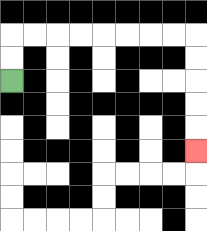{'start': '[0, 3]', 'end': '[8, 6]', 'path_directions': 'U,U,R,R,R,R,R,R,R,R,D,D,D,D,D', 'path_coordinates': '[[0, 3], [0, 2], [0, 1], [1, 1], [2, 1], [3, 1], [4, 1], [5, 1], [6, 1], [7, 1], [8, 1], [8, 2], [8, 3], [8, 4], [8, 5], [8, 6]]'}